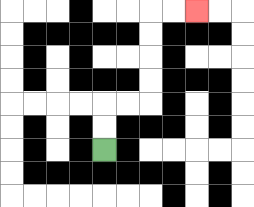{'start': '[4, 6]', 'end': '[8, 0]', 'path_directions': 'U,U,R,R,U,U,U,U,R,R', 'path_coordinates': '[[4, 6], [4, 5], [4, 4], [5, 4], [6, 4], [6, 3], [6, 2], [6, 1], [6, 0], [7, 0], [8, 0]]'}